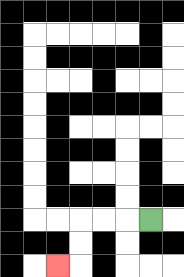{'start': '[6, 9]', 'end': '[2, 11]', 'path_directions': 'L,L,L,D,D,L', 'path_coordinates': '[[6, 9], [5, 9], [4, 9], [3, 9], [3, 10], [3, 11], [2, 11]]'}